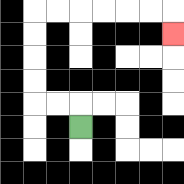{'start': '[3, 5]', 'end': '[7, 1]', 'path_directions': 'U,L,L,U,U,U,U,R,R,R,R,R,R,D', 'path_coordinates': '[[3, 5], [3, 4], [2, 4], [1, 4], [1, 3], [1, 2], [1, 1], [1, 0], [2, 0], [3, 0], [4, 0], [5, 0], [6, 0], [7, 0], [7, 1]]'}